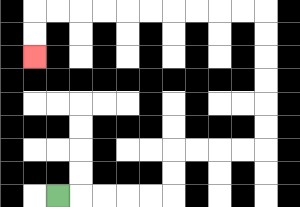{'start': '[2, 8]', 'end': '[1, 2]', 'path_directions': 'R,R,R,R,R,U,U,R,R,R,R,U,U,U,U,U,U,L,L,L,L,L,L,L,L,L,L,D,D', 'path_coordinates': '[[2, 8], [3, 8], [4, 8], [5, 8], [6, 8], [7, 8], [7, 7], [7, 6], [8, 6], [9, 6], [10, 6], [11, 6], [11, 5], [11, 4], [11, 3], [11, 2], [11, 1], [11, 0], [10, 0], [9, 0], [8, 0], [7, 0], [6, 0], [5, 0], [4, 0], [3, 0], [2, 0], [1, 0], [1, 1], [1, 2]]'}